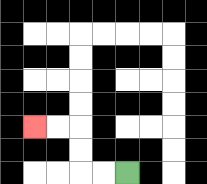{'start': '[5, 7]', 'end': '[1, 5]', 'path_directions': 'L,L,U,U,L,L', 'path_coordinates': '[[5, 7], [4, 7], [3, 7], [3, 6], [3, 5], [2, 5], [1, 5]]'}